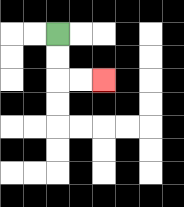{'start': '[2, 1]', 'end': '[4, 3]', 'path_directions': 'D,D,R,R', 'path_coordinates': '[[2, 1], [2, 2], [2, 3], [3, 3], [4, 3]]'}